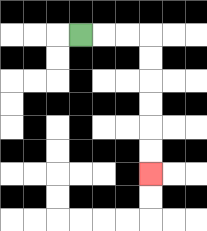{'start': '[3, 1]', 'end': '[6, 7]', 'path_directions': 'R,R,R,D,D,D,D,D,D', 'path_coordinates': '[[3, 1], [4, 1], [5, 1], [6, 1], [6, 2], [6, 3], [6, 4], [6, 5], [6, 6], [6, 7]]'}